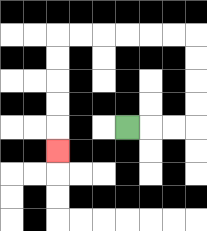{'start': '[5, 5]', 'end': '[2, 6]', 'path_directions': 'R,R,R,U,U,U,U,L,L,L,L,L,L,D,D,D,D,D', 'path_coordinates': '[[5, 5], [6, 5], [7, 5], [8, 5], [8, 4], [8, 3], [8, 2], [8, 1], [7, 1], [6, 1], [5, 1], [4, 1], [3, 1], [2, 1], [2, 2], [2, 3], [2, 4], [2, 5], [2, 6]]'}